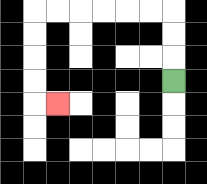{'start': '[7, 3]', 'end': '[2, 4]', 'path_directions': 'U,U,U,L,L,L,L,L,L,D,D,D,D,R', 'path_coordinates': '[[7, 3], [7, 2], [7, 1], [7, 0], [6, 0], [5, 0], [4, 0], [3, 0], [2, 0], [1, 0], [1, 1], [1, 2], [1, 3], [1, 4], [2, 4]]'}